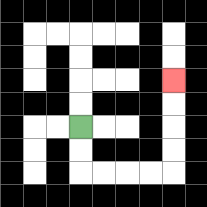{'start': '[3, 5]', 'end': '[7, 3]', 'path_directions': 'D,D,R,R,R,R,U,U,U,U', 'path_coordinates': '[[3, 5], [3, 6], [3, 7], [4, 7], [5, 7], [6, 7], [7, 7], [7, 6], [7, 5], [7, 4], [7, 3]]'}